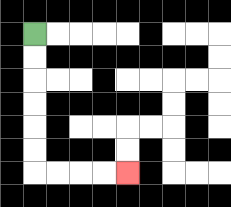{'start': '[1, 1]', 'end': '[5, 7]', 'path_directions': 'D,D,D,D,D,D,R,R,R,R', 'path_coordinates': '[[1, 1], [1, 2], [1, 3], [1, 4], [1, 5], [1, 6], [1, 7], [2, 7], [3, 7], [4, 7], [5, 7]]'}